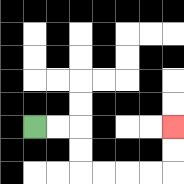{'start': '[1, 5]', 'end': '[7, 5]', 'path_directions': 'R,R,D,D,R,R,R,R,U,U', 'path_coordinates': '[[1, 5], [2, 5], [3, 5], [3, 6], [3, 7], [4, 7], [5, 7], [6, 7], [7, 7], [7, 6], [7, 5]]'}